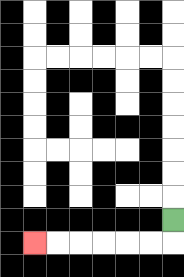{'start': '[7, 9]', 'end': '[1, 10]', 'path_directions': 'D,L,L,L,L,L,L', 'path_coordinates': '[[7, 9], [7, 10], [6, 10], [5, 10], [4, 10], [3, 10], [2, 10], [1, 10]]'}